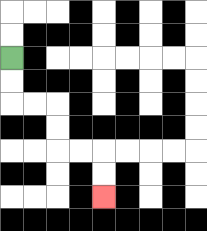{'start': '[0, 2]', 'end': '[4, 8]', 'path_directions': 'D,D,R,R,D,D,R,R,D,D', 'path_coordinates': '[[0, 2], [0, 3], [0, 4], [1, 4], [2, 4], [2, 5], [2, 6], [3, 6], [4, 6], [4, 7], [4, 8]]'}